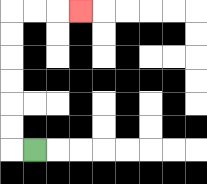{'start': '[1, 6]', 'end': '[3, 0]', 'path_directions': 'L,U,U,U,U,U,U,R,R,R', 'path_coordinates': '[[1, 6], [0, 6], [0, 5], [0, 4], [0, 3], [0, 2], [0, 1], [0, 0], [1, 0], [2, 0], [3, 0]]'}